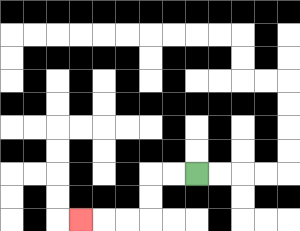{'start': '[8, 7]', 'end': '[3, 9]', 'path_directions': 'L,L,D,D,L,L,L', 'path_coordinates': '[[8, 7], [7, 7], [6, 7], [6, 8], [6, 9], [5, 9], [4, 9], [3, 9]]'}